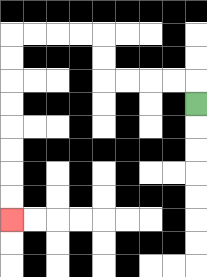{'start': '[8, 4]', 'end': '[0, 9]', 'path_directions': 'U,L,L,L,L,U,U,L,L,L,L,D,D,D,D,D,D,D,D', 'path_coordinates': '[[8, 4], [8, 3], [7, 3], [6, 3], [5, 3], [4, 3], [4, 2], [4, 1], [3, 1], [2, 1], [1, 1], [0, 1], [0, 2], [0, 3], [0, 4], [0, 5], [0, 6], [0, 7], [0, 8], [0, 9]]'}